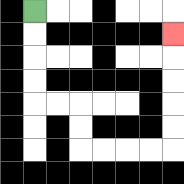{'start': '[1, 0]', 'end': '[7, 1]', 'path_directions': 'D,D,D,D,R,R,D,D,R,R,R,R,U,U,U,U,U', 'path_coordinates': '[[1, 0], [1, 1], [1, 2], [1, 3], [1, 4], [2, 4], [3, 4], [3, 5], [3, 6], [4, 6], [5, 6], [6, 6], [7, 6], [7, 5], [7, 4], [7, 3], [7, 2], [7, 1]]'}